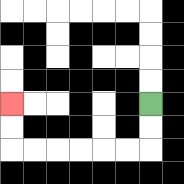{'start': '[6, 4]', 'end': '[0, 4]', 'path_directions': 'D,D,L,L,L,L,L,L,U,U', 'path_coordinates': '[[6, 4], [6, 5], [6, 6], [5, 6], [4, 6], [3, 6], [2, 6], [1, 6], [0, 6], [0, 5], [0, 4]]'}